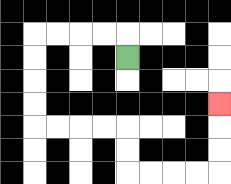{'start': '[5, 2]', 'end': '[9, 4]', 'path_directions': 'U,L,L,L,L,D,D,D,D,R,R,R,R,D,D,R,R,R,R,U,U,U', 'path_coordinates': '[[5, 2], [5, 1], [4, 1], [3, 1], [2, 1], [1, 1], [1, 2], [1, 3], [1, 4], [1, 5], [2, 5], [3, 5], [4, 5], [5, 5], [5, 6], [5, 7], [6, 7], [7, 7], [8, 7], [9, 7], [9, 6], [9, 5], [9, 4]]'}